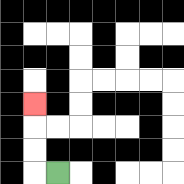{'start': '[2, 7]', 'end': '[1, 4]', 'path_directions': 'L,U,U,U', 'path_coordinates': '[[2, 7], [1, 7], [1, 6], [1, 5], [1, 4]]'}